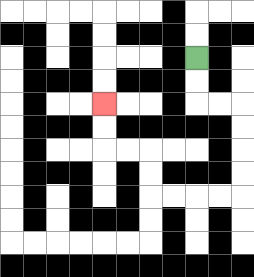{'start': '[8, 2]', 'end': '[4, 4]', 'path_directions': 'D,D,R,R,D,D,D,D,L,L,L,L,U,U,L,L,U,U', 'path_coordinates': '[[8, 2], [8, 3], [8, 4], [9, 4], [10, 4], [10, 5], [10, 6], [10, 7], [10, 8], [9, 8], [8, 8], [7, 8], [6, 8], [6, 7], [6, 6], [5, 6], [4, 6], [4, 5], [4, 4]]'}